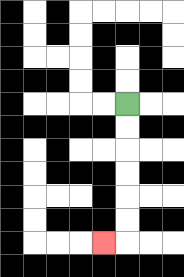{'start': '[5, 4]', 'end': '[4, 10]', 'path_directions': 'D,D,D,D,D,D,L', 'path_coordinates': '[[5, 4], [5, 5], [5, 6], [5, 7], [5, 8], [5, 9], [5, 10], [4, 10]]'}